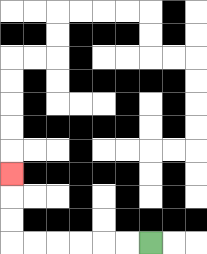{'start': '[6, 10]', 'end': '[0, 7]', 'path_directions': 'L,L,L,L,L,L,U,U,U', 'path_coordinates': '[[6, 10], [5, 10], [4, 10], [3, 10], [2, 10], [1, 10], [0, 10], [0, 9], [0, 8], [0, 7]]'}